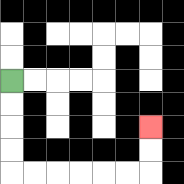{'start': '[0, 3]', 'end': '[6, 5]', 'path_directions': 'D,D,D,D,R,R,R,R,R,R,U,U', 'path_coordinates': '[[0, 3], [0, 4], [0, 5], [0, 6], [0, 7], [1, 7], [2, 7], [3, 7], [4, 7], [5, 7], [6, 7], [6, 6], [6, 5]]'}